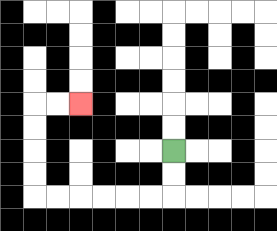{'start': '[7, 6]', 'end': '[3, 4]', 'path_directions': 'D,D,L,L,L,L,L,L,U,U,U,U,R,R', 'path_coordinates': '[[7, 6], [7, 7], [7, 8], [6, 8], [5, 8], [4, 8], [3, 8], [2, 8], [1, 8], [1, 7], [1, 6], [1, 5], [1, 4], [2, 4], [3, 4]]'}